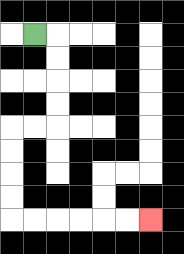{'start': '[1, 1]', 'end': '[6, 9]', 'path_directions': 'R,D,D,D,D,L,L,D,D,D,D,R,R,R,R,R,R', 'path_coordinates': '[[1, 1], [2, 1], [2, 2], [2, 3], [2, 4], [2, 5], [1, 5], [0, 5], [0, 6], [0, 7], [0, 8], [0, 9], [1, 9], [2, 9], [3, 9], [4, 9], [5, 9], [6, 9]]'}